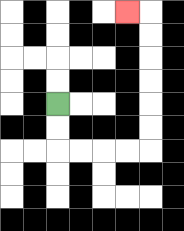{'start': '[2, 4]', 'end': '[5, 0]', 'path_directions': 'D,D,R,R,R,R,U,U,U,U,U,U,L', 'path_coordinates': '[[2, 4], [2, 5], [2, 6], [3, 6], [4, 6], [5, 6], [6, 6], [6, 5], [6, 4], [6, 3], [6, 2], [6, 1], [6, 0], [5, 0]]'}